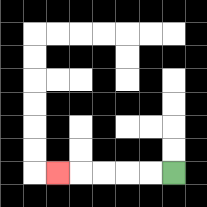{'start': '[7, 7]', 'end': '[2, 7]', 'path_directions': 'L,L,L,L,L', 'path_coordinates': '[[7, 7], [6, 7], [5, 7], [4, 7], [3, 7], [2, 7]]'}